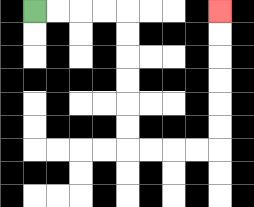{'start': '[1, 0]', 'end': '[9, 0]', 'path_directions': 'R,R,R,R,D,D,D,D,D,D,R,R,R,R,U,U,U,U,U,U', 'path_coordinates': '[[1, 0], [2, 0], [3, 0], [4, 0], [5, 0], [5, 1], [5, 2], [5, 3], [5, 4], [5, 5], [5, 6], [6, 6], [7, 6], [8, 6], [9, 6], [9, 5], [9, 4], [9, 3], [9, 2], [9, 1], [9, 0]]'}